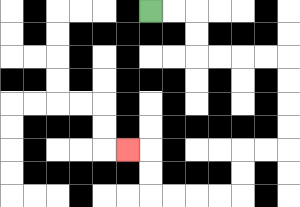{'start': '[6, 0]', 'end': '[5, 6]', 'path_directions': 'R,R,D,D,R,R,R,R,D,D,D,D,L,L,D,D,L,L,L,L,U,U,L', 'path_coordinates': '[[6, 0], [7, 0], [8, 0], [8, 1], [8, 2], [9, 2], [10, 2], [11, 2], [12, 2], [12, 3], [12, 4], [12, 5], [12, 6], [11, 6], [10, 6], [10, 7], [10, 8], [9, 8], [8, 8], [7, 8], [6, 8], [6, 7], [6, 6], [5, 6]]'}